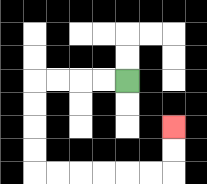{'start': '[5, 3]', 'end': '[7, 5]', 'path_directions': 'L,L,L,L,D,D,D,D,R,R,R,R,R,R,U,U', 'path_coordinates': '[[5, 3], [4, 3], [3, 3], [2, 3], [1, 3], [1, 4], [1, 5], [1, 6], [1, 7], [2, 7], [3, 7], [4, 7], [5, 7], [6, 7], [7, 7], [7, 6], [7, 5]]'}